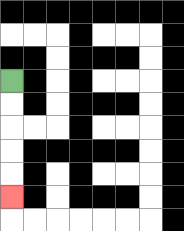{'start': '[0, 3]', 'end': '[0, 8]', 'path_directions': 'D,D,D,D,D', 'path_coordinates': '[[0, 3], [0, 4], [0, 5], [0, 6], [0, 7], [0, 8]]'}